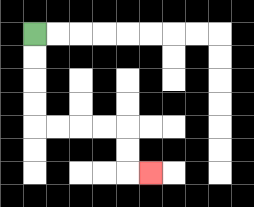{'start': '[1, 1]', 'end': '[6, 7]', 'path_directions': 'D,D,D,D,R,R,R,R,D,D,R', 'path_coordinates': '[[1, 1], [1, 2], [1, 3], [1, 4], [1, 5], [2, 5], [3, 5], [4, 5], [5, 5], [5, 6], [5, 7], [6, 7]]'}